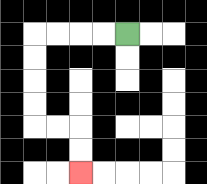{'start': '[5, 1]', 'end': '[3, 7]', 'path_directions': 'L,L,L,L,D,D,D,D,R,R,D,D', 'path_coordinates': '[[5, 1], [4, 1], [3, 1], [2, 1], [1, 1], [1, 2], [1, 3], [1, 4], [1, 5], [2, 5], [3, 5], [3, 6], [3, 7]]'}